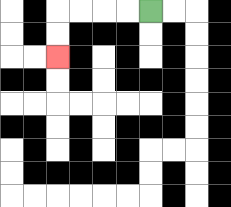{'start': '[6, 0]', 'end': '[2, 2]', 'path_directions': 'L,L,L,L,D,D', 'path_coordinates': '[[6, 0], [5, 0], [4, 0], [3, 0], [2, 0], [2, 1], [2, 2]]'}